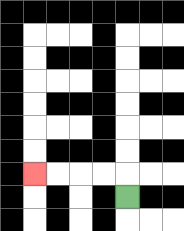{'start': '[5, 8]', 'end': '[1, 7]', 'path_directions': 'U,L,L,L,L', 'path_coordinates': '[[5, 8], [5, 7], [4, 7], [3, 7], [2, 7], [1, 7]]'}